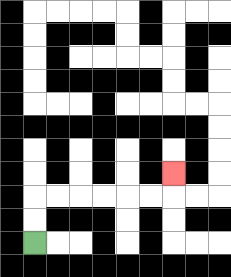{'start': '[1, 10]', 'end': '[7, 7]', 'path_directions': 'U,U,R,R,R,R,R,R,U', 'path_coordinates': '[[1, 10], [1, 9], [1, 8], [2, 8], [3, 8], [4, 8], [5, 8], [6, 8], [7, 8], [7, 7]]'}